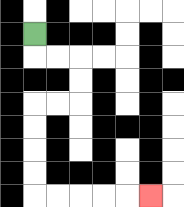{'start': '[1, 1]', 'end': '[6, 8]', 'path_directions': 'D,R,R,D,D,L,L,D,D,D,D,R,R,R,R,R', 'path_coordinates': '[[1, 1], [1, 2], [2, 2], [3, 2], [3, 3], [3, 4], [2, 4], [1, 4], [1, 5], [1, 6], [1, 7], [1, 8], [2, 8], [3, 8], [4, 8], [5, 8], [6, 8]]'}